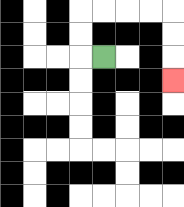{'start': '[4, 2]', 'end': '[7, 3]', 'path_directions': 'L,U,U,R,R,R,R,D,D,D', 'path_coordinates': '[[4, 2], [3, 2], [3, 1], [3, 0], [4, 0], [5, 0], [6, 0], [7, 0], [7, 1], [7, 2], [7, 3]]'}